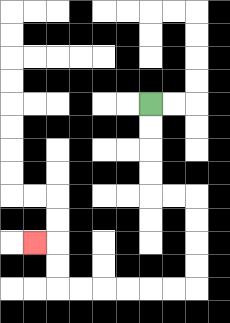{'start': '[6, 4]', 'end': '[1, 10]', 'path_directions': 'D,D,D,D,R,R,D,D,D,D,L,L,L,L,L,L,U,U,L', 'path_coordinates': '[[6, 4], [6, 5], [6, 6], [6, 7], [6, 8], [7, 8], [8, 8], [8, 9], [8, 10], [8, 11], [8, 12], [7, 12], [6, 12], [5, 12], [4, 12], [3, 12], [2, 12], [2, 11], [2, 10], [1, 10]]'}